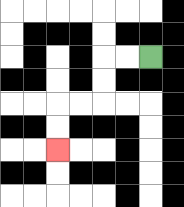{'start': '[6, 2]', 'end': '[2, 6]', 'path_directions': 'L,L,D,D,L,L,D,D', 'path_coordinates': '[[6, 2], [5, 2], [4, 2], [4, 3], [4, 4], [3, 4], [2, 4], [2, 5], [2, 6]]'}